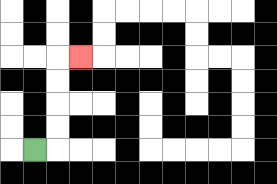{'start': '[1, 6]', 'end': '[3, 2]', 'path_directions': 'R,U,U,U,U,R', 'path_coordinates': '[[1, 6], [2, 6], [2, 5], [2, 4], [2, 3], [2, 2], [3, 2]]'}